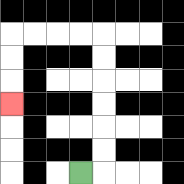{'start': '[3, 7]', 'end': '[0, 4]', 'path_directions': 'R,U,U,U,U,U,U,L,L,L,L,D,D,D', 'path_coordinates': '[[3, 7], [4, 7], [4, 6], [4, 5], [4, 4], [4, 3], [4, 2], [4, 1], [3, 1], [2, 1], [1, 1], [0, 1], [0, 2], [0, 3], [0, 4]]'}